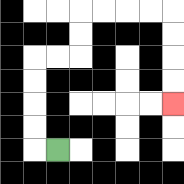{'start': '[2, 6]', 'end': '[7, 4]', 'path_directions': 'L,U,U,U,U,R,R,U,U,R,R,R,R,D,D,D,D', 'path_coordinates': '[[2, 6], [1, 6], [1, 5], [1, 4], [1, 3], [1, 2], [2, 2], [3, 2], [3, 1], [3, 0], [4, 0], [5, 0], [6, 0], [7, 0], [7, 1], [7, 2], [7, 3], [7, 4]]'}